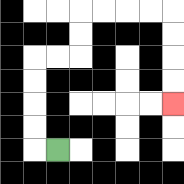{'start': '[2, 6]', 'end': '[7, 4]', 'path_directions': 'L,U,U,U,U,R,R,U,U,R,R,R,R,D,D,D,D', 'path_coordinates': '[[2, 6], [1, 6], [1, 5], [1, 4], [1, 3], [1, 2], [2, 2], [3, 2], [3, 1], [3, 0], [4, 0], [5, 0], [6, 0], [7, 0], [7, 1], [7, 2], [7, 3], [7, 4]]'}